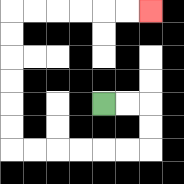{'start': '[4, 4]', 'end': '[6, 0]', 'path_directions': 'R,R,D,D,L,L,L,L,L,L,U,U,U,U,U,U,R,R,R,R,R,R', 'path_coordinates': '[[4, 4], [5, 4], [6, 4], [6, 5], [6, 6], [5, 6], [4, 6], [3, 6], [2, 6], [1, 6], [0, 6], [0, 5], [0, 4], [0, 3], [0, 2], [0, 1], [0, 0], [1, 0], [2, 0], [3, 0], [4, 0], [5, 0], [6, 0]]'}